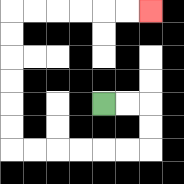{'start': '[4, 4]', 'end': '[6, 0]', 'path_directions': 'R,R,D,D,L,L,L,L,L,L,U,U,U,U,U,U,R,R,R,R,R,R', 'path_coordinates': '[[4, 4], [5, 4], [6, 4], [6, 5], [6, 6], [5, 6], [4, 6], [3, 6], [2, 6], [1, 6], [0, 6], [0, 5], [0, 4], [0, 3], [0, 2], [0, 1], [0, 0], [1, 0], [2, 0], [3, 0], [4, 0], [5, 0], [6, 0]]'}